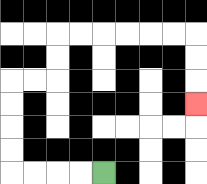{'start': '[4, 7]', 'end': '[8, 4]', 'path_directions': 'L,L,L,L,U,U,U,U,R,R,U,U,R,R,R,R,R,R,D,D,D', 'path_coordinates': '[[4, 7], [3, 7], [2, 7], [1, 7], [0, 7], [0, 6], [0, 5], [0, 4], [0, 3], [1, 3], [2, 3], [2, 2], [2, 1], [3, 1], [4, 1], [5, 1], [6, 1], [7, 1], [8, 1], [8, 2], [8, 3], [8, 4]]'}